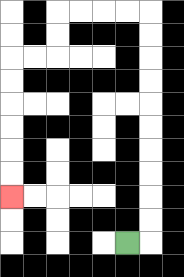{'start': '[5, 10]', 'end': '[0, 8]', 'path_directions': 'R,U,U,U,U,U,U,U,U,U,U,L,L,L,L,D,D,L,L,D,D,D,D,D,D', 'path_coordinates': '[[5, 10], [6, 10], [6, 9], [6, 8], [6, 7], [6, 6], [6, 5], [6, 4], [6, 3], [6, 2], [6, 1], [6, 0], [5, 0], [4, 0], [3, 0], [2, 0], [2, 1], [2, 2], [1, 2], [0, 2], [0, 3], [0, 4], [0, 5], [0, 6], [0, 7], [0, 8]]'}